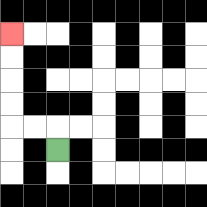{'start': '[2, 6]', 'end': '[0, 1]', 'path_directions': 'U,L,L,U,U,U,U', 'path_coordinates': '[[2, 6], [2, 5], [1, 5], [0, 5], [0, 4], [0, 3], [0, 2], [0, 1]]'}